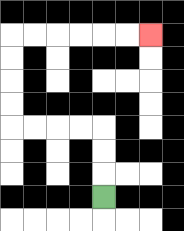{'start': '[4, 8]', 'end': '[6, 1]', 'path_directions': 'U,U,U,L,L,L,L,U,U,U,U,R,R,R,R,R,R', 'path_coordinates': '[[4, 8], [4, 7], [4, 6], [4, 5], [3, 5], [2, 5], [1, 5], [0, 5], [0, 4], [0, 3], [0, 2], [0, 1], [1, 1], [2, 1], [3, 1], [4, 1], [5, 1], [6, 1]]'}